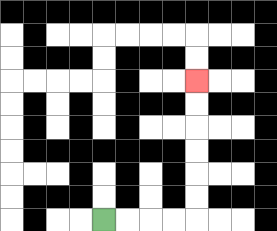{'start': '[4, 9]', 'end': '[8, 3]', 'path_directions': 'R,R,R,R,U,U,U,U,U,U', 'path_coordinates': '[[4, 9], [5, 9], [6, 9], [7, 9], [8, 9], [8, 8], [8, 7], [8, 6], [8, 5], [8, 4], [8, 3]]'}